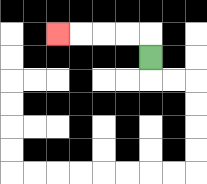{'start': '[6, 2]', 'end': '[2, 1]', 'path_directions': 'U,L,L,L,L', 'path_coordinates': '[[6, 2], [6, 1], [5, 1], [4, 1], [3, 1], [2, 1]]'}